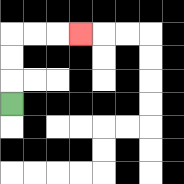{'start': '[0, 4]', 'end': '[3, 1]', 'path_directions': 'U,U,U,R,R,R', 'path_coordinates': '[[0, 4], [0, 3], [0, 2], [0, 1], [1, 1], [2, 1], [3, 1]]'}